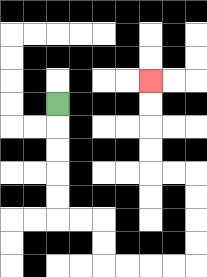{'start': '[2, 4]', 'end': '[6, 3]', 'path_directions': 'D,D,D,D,D,R,R,D,D,R,R,R,R,U,U,U,U,L,L,U,U,U,U', 'path_coordinates': '[[2, 4], [2, 5], [2, 6], [2, 7], [2, 8], [2, 9], [3, 9], [4, 9], [4, 10], [4, 11], [5, 11], [6, 11], [7, 11], [8, 11], [8, 10], [8, 9], [8, 8], [8, 7], [7, 7], [6, 7], [6, 6], [6, 5], [6, 4], [6, 3]]'}